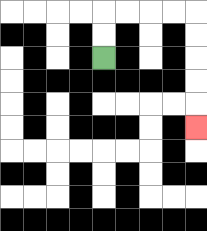{'start': '[4, 2]', 'end': '[8, 5]', 'path_directions': 'U,U,R,R,R,R,D,D,D,D,D', 'path_coordinates': '[[4, 2], [4, 1], [4, 0], [5, 0], [6, 0], [7, 0], [8, 0], [8, 1], [8, 2], [8, 3], [8, 4], [8, 5]]'}